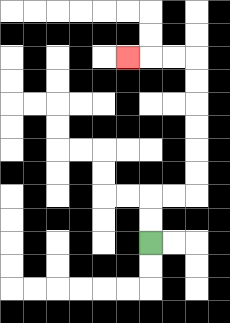{'start': '[6, 10]', 'end': '[5, 2]', 'path_directions': 'U,U,R,R,U,U,U,U,U,U,L,L,L', 'path_coordinates': '[[6, 10], [6, 9], [6, 8], [7, 8], [8, 8], [8, 7], [8, 6], [8, 5], [8, 4], [8, 3], [8, 2], [7, 2], [6, 2], [5, 2]]'}